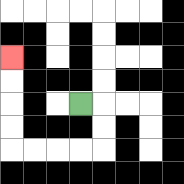{'start': '[3, 4]', 'end': '[0, 2]', 'path_directions': 'R,D,D,L,L,L,L,U,U,U,U', 'path_coordinates': '[[3, 4], [4, 4], [4, 5], [4, 6], [3, 6], [2, 6], [1, 6], [0, 6], [0, 5], [0, 4], [0, 3], [0, 2]]'}